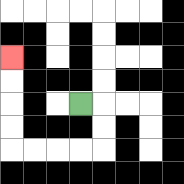{'start': '[3, 4]', 'end': '[0, 2]', 'path_directions': 'R,D,D,L,L,L,L,U,U,U,U', 'path_coordinates': '[[3, 4], [4, 4], [4, 5], [4, 6], [3, 6], [2, 6], [1, 6], [0, 6], [0, 5], [0, 4], [0, 3], [0, 2]]'}